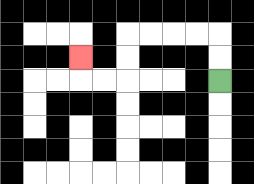{'start': '[9, 3]', 'end': '[3, 2]', 'path_directions': 'U,U,L,L,L,L,D,D,L,L,U', 'path_coordinates': '[[9, 3], [9, 2], [9, 1], [8, 1], [7, 1], [6, 1], [5, 1], [5, 2], [5, 3], [4, 3], [3, 3], [3, 2]]'}